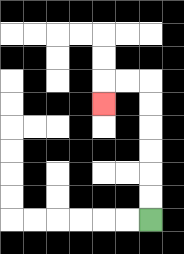{'start': '[6, 9]', 'end': '[4, 4]', 'path_directions': 'U,U,U,U,U,U,L,L,D', 'path_coordinates': '[[6, 9], [6, 8], [6, 7], [6, 6], [6, 5], [6, 4], [6, 3], [5, 3], [4, 3], [4, 4]]'}